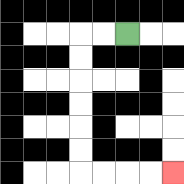{'start': '[5, 1]', 'end': '[7, 7]', 'path_directions': 'L,L,D,D,D,D,D,D,R,R,R,R', 'path_coordinates': '[[5, 1], [4, 1], [3, 1], [3, 2], [3, 3], [3, 4], [3, 5], [3, 6], [3, 7], [4, 7], [5, 7], [6, 7], [7, 7]]'}